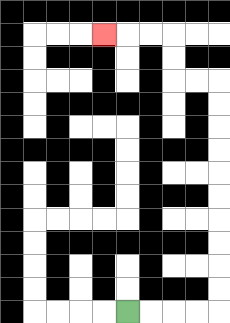{'start': '[5, 13]', 'end': '[4, 1]', 'path_directions': 'R,R,R,R,U,U,U,U,U,U,U,U,U,U,L,L,U,U,L,L,L', 'path_coordinates': '[[5, 13], [6, 13], [7, 13], [8, 13], [9, 13], [9, 12], [9, 11], [9, 10], [9, 9], [9, 8], [9, 7], [9, 6], [9, 5], [9, 4], [9, 3], [8, 3], [7, 3], [7, 2], [7, 1], [6, 1], [5, 1], [4, 1]]'}